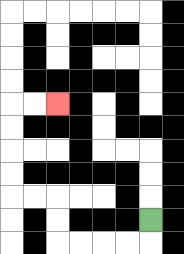{'start': '[6, 9]', 'end': '[2, 4]', 'path_directions': 'D,L,L,L,L,U,U,L,L,U,U,U,U,R,R', 'path_coordinates': '[[6, 9], [6, 10], [5, 10], [4, 10], [3, 10], [2, 10], [2, 9], [2, 8], [1, 8], [0, 8], [0, 7], [0, 6], [0, 5], [0, 4], [1, 4], [2, 4]]'}